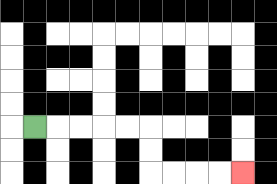{'start': '[1, 5]', 'end': '[10, 7]', 'path_directions': 'R,R,R,R,R,D,D,R,R,R,R', 'path_coordinates': '[[1, 5], [2, 5], [3, 5], [4, 5], [5, 5], [6, 5], [6, 6], [6, 7], [7, 7], [8, 7], [9, 7], [10, 7]]'}